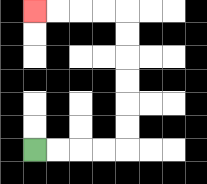{'start': '[1, 6]', 'end': '[1, 0]', 'path_directions': 'R,R,R,R,U,U,U,U,U,U,L,L,L,L', 'path_coordinates': '[[1, 6], [2, 6], [3, 6], [4, 6], [5, 6], [5, 5], [5, 4], [5, 3], [5, 2], [5, 1], [5, 0], [4, 0], [3, 0], [2, 0], [1, 0]]'}